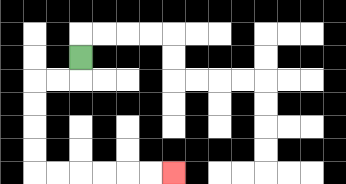{'start': '[3, 2]', 'end': '[7, 7]', 'path_directions': 'D,L,L,D,D,D,D,R,R,R,R,R,R', 'path_coordinates': '[[3, 2], [3, 3], [2, 3], [1, 3], [1, 4], [1, 5], [1, 6], [1, 7], [2, 7], [3, 7], [4, 7], [5, 7], [6, 7], [7, 7]]'}